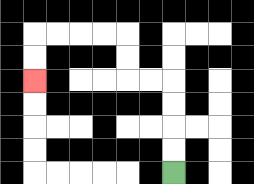{'start': '[7, 7]', 'end': '[1, 3]', 'path_directions': 'U,U,U,U,L,L,U,U,L,L,L,L,D,D', 'path_coordinates': '[[7, 7], [7, 6], [7, 5], [7, 4], [7, 3], [6, 3], [5, 3], [5, 2], [5, 1], [4, 1], [3, 1], [2, 1], [1, 1], [1, 2], [1, 3]]'}